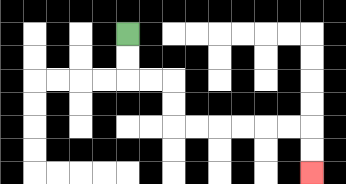{'start': '[5, 1]', 'end': '[13, 7]', 'path_directions': 'D,D,R,R,D,D,R,R,R,R,R,R,D,D', 'path_coordinates': '[[5, 1], [5, 2], [5, 3], [6, 3], [7, 3], [7, 4], [7, 5], [8, 5], [9, 5], [10, 5], [11, 5], [12, 5], [13, 5], [13, 6], [13, 7]]'}